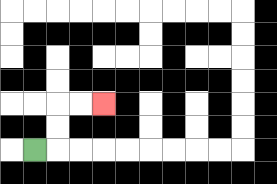{'start': '[1, 6]', 'end': '[4, 4]', 'path_directions': 'R,U,U,R,R', 'path_coordinates': '[[1, 6], [2, 6], [2, 5], [2, 4], [3, 4], [4, 4]]'}